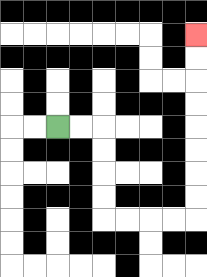{'start': '[2, 5]', 'end': '[8, 1]', 'path_directions': 'R,R,D,D,D,D,R,R,R,R,U,U,U,U,U,U,U,U', 'path_coordinates': '[[2, 5], [3, 5], [4, 5], [4, 6], [4, 7], [4, 8], [4, 9], [5, 9], [6, 9], [7, 9], [8, 9], [8, 8], [8, 7], [8, 6], [8, 5], [8, 4], [8, 3], [8, 2], [8, 1]]'}